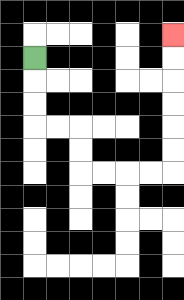{'start': '[1, 2]', 'end': '[7, 1]', 'path_directions': 'D,D,D,R,R,D,D,R,R,R,R,U,U,U,U,U,U', 'path_coordinates': '[[1, 2], [1, 3], [1, 4], [1, 5], [2, 5], [3, 5], [3, 6], [3, 7], [4, 7], [5, 7], [6, 7], [7, 7], [7, 6], [7, 5], [7, 4], [7, 3], [7, 2], [7, 1]]'}